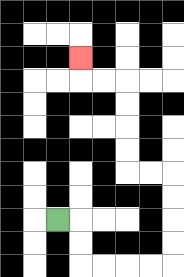{'start': '[2, 9]', 'end': '[3, 2]', 'path_directions': 'R,D,D,R,R,R,R,U,U,U,U,L,L,U,U,U,U,L,L,U', 'path_coordinates': '[[2, 9], [3, 9], [3, 10], [3, 11], [4, 11], [5, 11], [6, 11], [7, 11], [7, 10], [7, 9], [7, 8], [7, 7], [6, 7], [5, 7], [5, 6], [5, 5], [5, 4], [5, 3], [4, 3], [3, 3], [3, 2]]'}